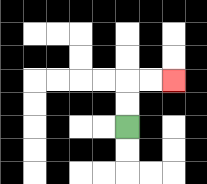{'start': '[5, 5]', 'end': '[7, 3]', 'path_directions': 'U,U,R,R', 'path_coordinates': '[[5, 5], [5, 4], [5, 3], [6, 3], [7, 3]]'}